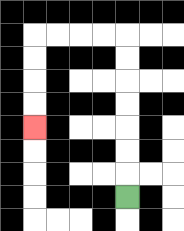{'start': '[5, 8]', 'end': '[1, 5]', 'path_directions': 'U,U,U,U,U,U,U,L,L,L,L,D,D,D,D', 'path_coordinates': '[[5, 8], [5, 7], [5, 6], [5, 5], [5, 4], [5, 3], [5, 2], [5, 1], [4, 1], [3, 1], [2, 1], [1, 1], [1, 2], [1, 3], [1, 4], [1, 5]]'}